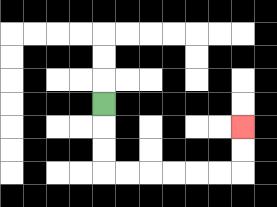{'start': '[4, 4]', 'end': '[10, 5]', 'path_directions': 'D,D,D,R,R,R,R,R,R,U,U', 'path_coordinates': '[[4, 4], [4, 5], [4, 6], [4, 7], [5, 7], [6, 7], [7, 7], [8, 7], [9, 7], [10, 7], [10, 6], [10, 5]]'}